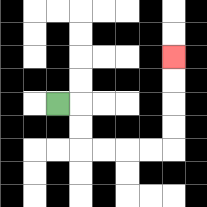{'start': '[2, 4]', 'end': '[7, 2]', 'path_directions': 'R,D,D,R,R,R,R,U,U,U,U', 'path_coordinates': '[[2, 4], [3, 4], [3, 5], [3, 6], [4, 6], [5, 6], [6, 6], [7, 6], [7, 5], [7, 4], [7, 3], [7, 2]]'}